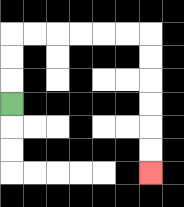{'start': '[0, 4]', 'end': '[6, 7]', 'path_directions': 'U,U,U,R,R,R,R,R,R,D,D,D,D,D,D', 'path_coordinates': '[[0, 4], [0, 3], [0, 2], [0, 1], [1, 1], [2, 1], [3, 1], [4, 1], [5, 1], [6, 1], [6, 2], [6, 3], [6, 4], [6, 5], [6, 6], [6, 7]]'}